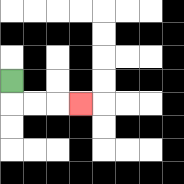{'start': '[0, 3]', 'end': '[3, 4]', 'path_directions': 'D,R,R,R', 'path_coordinates': '[[0, 3], [0, 4], [1, 4], [2, 4], [3, 4]]'}